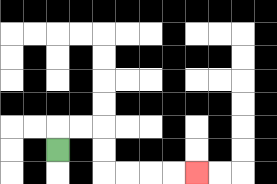{'start': '[2, 6]', 'end': '[8, 7]', 'path_directions': 'U,R,R,D,D,R,R,R,R', 'path_coordinates': '[[2, 6], [2, 5], [3, 5], [4, 5], [4, 6], [4, 7], [5, 7], [6, 7], [7, 7], [8, 7]]'}